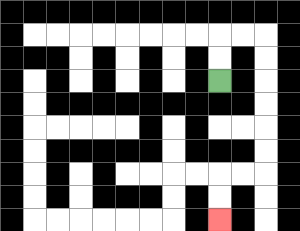{'start': '[9, 3]', 'end': '[9, 9]', 'path_directions': 'U,U,R,R,D,D,D,D,D,D,L,L,D,D', 'path_coordinates': '[[9, 3], [9, 2], [9, 1], [10, 1], [11, 1], [11, 2], [11, 3], [11, 4], [11, 5], [11, 6], [11, 7], [10, 7], [9, 7], [9, 8], [9, 9]]'}